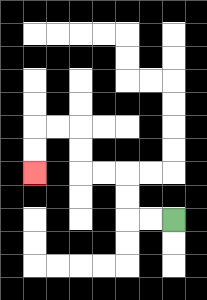{'start': '[7, 9]', 'end': '[1, 7]', 'path_directions': 'L,L,U,U,L,L,U,U,L,L,D,D', 'path_coordinates': '[[7, 9], [6, 9], [5, 9], [5, 8], [5, 7], [4, 7], [3, 7], [3, 6], [3, 5], [2, 5], [1, 5], [1, 6], [1, 7]]'}